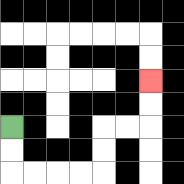{'start': '[0, 5]', 'end': '[6, 3]', 'path_directions': 'D,D,R,R,R,R,U,U,R,R,U,U', 'path_coordinates': '[[0, 5], [0, 6], [0, 7], [1, 7], [2, 7], [3, 7], [4, 7], [4, 6], [4, 5], [5, 5], [6, 5], [6, 4], [6, 3]]'}